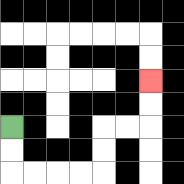{'start': '[0, 5]', 'end': '[6, 3]', 'path_directions': 'D,D,R,R,R,R,U,U,R,R,U,U', 'path_coordinates': '[[0, 5], [0, 6], [0, 7], [1, 7], [2, 7], [3, 7], [4, 7], [4, 6], [4, 5], [5, 5], [6, 5], [6, 4], [6, 3]]'}